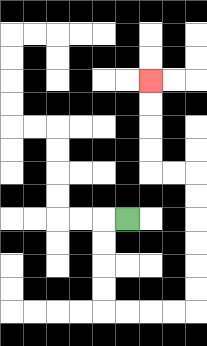{'start': '[5, 9]', 'end': '[6, 3]', 'path_directions': 'L,D,D,D,D,R,R,R,R,U,U,U,U,U,U,L,L,U,U,U,U', 'path_coordinates': '[[5, 9], [4, 9], [4, 10], [4, 11], [4, 12], [4, 13], [5, 13], [6, 13], [7, 13], [8, 13], [8, 12], [8, 11], [8, 10], [8, 9], [8, 8], [8, 7], [7, 7], [6, 7], [6, 6], [6, 5], [6, 4], [6, 3]]'}